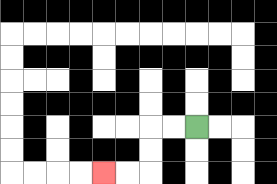{'start': '[8, 5]', 'end': '[4, 7]', 'path_directions': 'L,L,D,D,L,L', 'path_coordinates': '[[8, 5], [7, 5], [6, 5], [6, 6], [6, 7], [5, 7], [4, 7]]'}